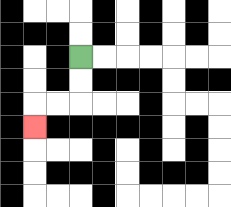{'start': '[3, 2]', 'end': '[1, 5]', 'path_directions': 'D,D,L,L,D', 'path_coordinates': '[[3, 2], [3, 3], [3, 4], [2, 4], [1, 4], [1, 5]]'}